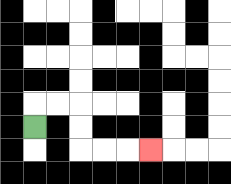{'start': '[1, 5]', 'end': '[6, 6]', 'path_directions': 'U,R,R,D,D,R,R,R', 'path_coordinates': '[[1, 5], [1, 4], [2, 4], [3, 4], [3, 5], [3, 6], [4, 6], [5, 6], [6, 6]]'}